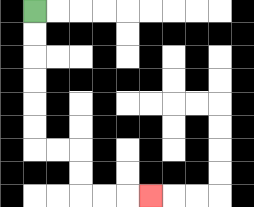{'start': '[1, 0]', 'end': '[6, 8]', 'path_directions': 'D,D,D,D,D,D,R,R,D,D,R,R,R', 'path_coordinates': '[[1, 0], [1, 1], [1, 2], [1, 3], [1, 4], [1, 5], [1, 6], [2, 6], [3, 6], [3, 7], [3, 8], [4, 8], [5, 8], [6, 8]]'}